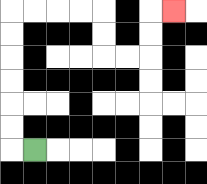{'start': '[1, 6]', 'end': '[7, 0]', 'path_directions': 'L,U,U,U,U,U,U,R,R,R,R,D,D,R,R,U,U,R', 'path_coordinates': '[[1, 6], [0, 6], [0, 5], [0, 4], [0, 3], [0, 2], [0, 1], [0, 0], [1, 0], [2, 0], [3, 0], [4, 0], [4, 1], [4, 2], [5, 2], [6, 2], [6, 1], [6, 0], [7, 0]]'}